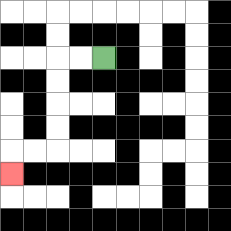{'start': '[4, 2]', 'end': '[0, 7]', 'path_directions': 'L,L,D,D,D,D,L,L,D', 'path_coordinates': '[[4, 2], [3, 2], [2, 2], [2, 3], [2, 4], [2, 5], [2, 6], [1, 6], [0, 6], [0, 7]]'}